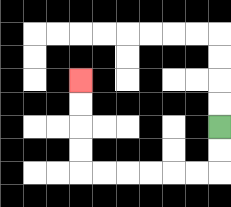{'start': '[9, 5]', 'end': '[3, 3]', 'path_directions': 'D,D,L,L,L,L,L,L,U,U,U,U', 'path_coordinates': '[[9, 5], [9, 6], [9, 7], [8, 7], [7, 7], [6, 7], [5, 7], [4, 7], [3, 7], [3, 6], [3, 5], [3, 4], [3, 3]]'}